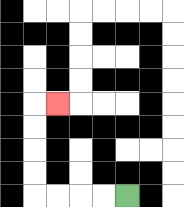{'start': '[5, 8]', 'end': '[2, 4]', 'path_directions': 'L,L,L,L,U,U,U,U,R', 'path_coordinates': '[[5, 8], [4, 8], [3, 8], [2, 8], [1, 8], [1, 7], [1, 6], [1, 5], [1, 4], [2, 4]]'}